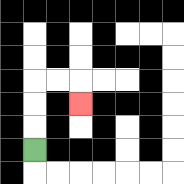{'start': '[1, 6]', 'end': '[3, 4]', 'path_directions': 'U,U,U,R,R,D', 'path_coordinates': '[[1, 6], [1, 5], [1, 4], [1, 3], [2, 3], [3, 3], [3, 4]]'}